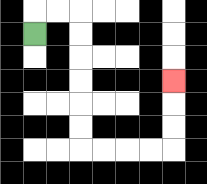{'start': '[1, 1]', 'end': '[7, 3]', 'path_directions': 'U,R,R,D,D,D,D,D,D,R,R,R,R,U,U,U', 'path_coordinates': '[[1, 1], [1, 0], [2, 0], [3, 0], [3, 1], [3, 2], [3, 3], [3, 4], [3, 5], [3, 6], [4, 6], [5, 6], [6, 6], [7, 6], [7, 5], [7, 4], [7, 3]]'}